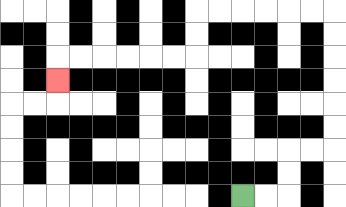{'start': '[10, 8]', 'end': '[2, 3]', 'path_directions': 'R,R,U,U,R,R,U,U,U,U,U,U,L,L,L,L,L,L,D,D,L,L,L,L,L,L,D', 'path_coordinates': '[[10, 8], [11, 8], [12, 8], [12, 7], [12, 6], [13, 6], [14, 6], [14, 5], [14, 4], [14, 3], [14, 2], [14, 1], [14, 0], [13, 0], [12, 0], [11, 0], [10, 0], [9, 0], [8, 0], [8, 1], [8, 2], [7, 2], [6, 2], [5, 2], [4, 2], [3, 2], [2, 2], [2, 3]]'}